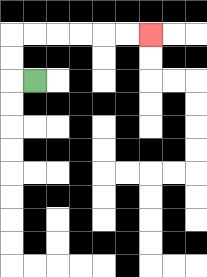{'start': '[1, 3]', 'end': '[6, 1]', 'path_directions': 'L,U,U,R,R,R,R,R,R', 'path_coordinates': '[[1, 3], [0, 3], [0, 2], [0, 1], [1, 1], [2, 1], [3, 1], [4, 1], [5, 1], [6, 1]]'}